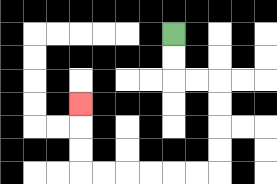{'start': '[7, 1]', 'end': '[3, 4]', 'path_directions': 'D,D,R,R,D,D,D,D,L,L,L,L,L,L,U,U,U', 'path_coordinates': '[[7, 1], [7, 2], [7, 3], [8, 3], [9, 3], [9, 4], [9, 5], [9, 6], [9, 7], [8, 7], [7, 7], [6, 7], [5, 7], [4, 7], [3, 7], [3, 6], [3, 5], [3, 4]]'}